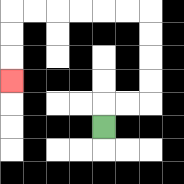{'start': '[4, 5]', 'end': '[0, 3]', 'path_directions': 'U,R,R,U,U,U,U,L,L,L,L,L,L,D,D,D', 'path_coordinates': '[[4, 5], [4, 4], [5, 4], [6, 4], [6, 3], [6, 2], [6, 1], [6, 0], [5, 0], [4, 0], [3, 0], [2, 0], [1, 0], [0, 0], [0, 1], [0, 2], [0, 3]]'}